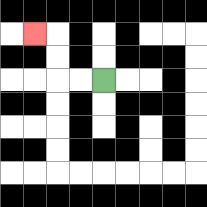{'start': '[4, 3]', 'end': '[1, 1]', 'path_directions': 'L,L,U,U,L', 'path_coordinates': '[[4, 3], [3, 3], [2, 3], [2, 2], [2, 1], [1, 1]]'}